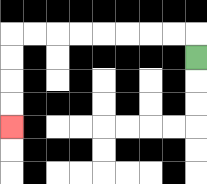{'start': '[8, 2]', 'end': '[0, 5]', 'path_directions': 'U,L,L,L,L,L,L,L,L,D,D,D,D', 'path_coordinates': '[[8, 2], [8, 1], [7, 1], [6, 1], [5, 1], [4, 1], [3, 1], [2, 1], [1, 1], [0, 1], [0, 2], [0, 3], [0, 4], [0, 5]]'}